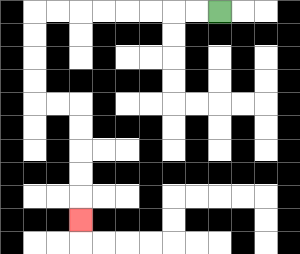{'start': '[9, 0]', 'end': '[3, 9]', 'path_directions': 'L,L,L,L,L,L,L,L,D,D,D,D,R,R,D,D,D,D,D', 'path_coordinates': '[[9, 0], [8, 0], [7, 0], [6, 0], [5, 0], [4, 0], [3, 0], [2, 0], [1, 0], [1, 1], [1, 2], [1, 3], [1, 4], [2, 4], [3, 4], [3, 5], [3, 6], [3, 7], [3, 8], [3, 9]]'}